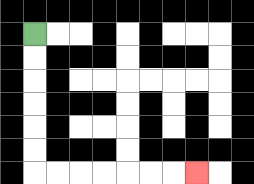{'start': '[1, 1]', 'end': '[8, 7]', 'path_directions': 'D,D,D,D,D,D,R,R,R,R,R,R,R', 'path_coordinates': '[[1, 1], [1, 2], [1, 3], [1, 4], [1, 5], [1, 6], [1, 7], [2, 7], [3, 7], [4, 7], [5, 7], [6, 7], [7, 7], [8, 7]]'}